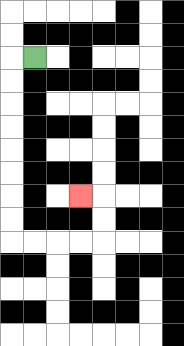{'start': '[1, 2]', 'end': '[3, 8]', 'path_directions': 'L,D,D,D,D,D,D,D,D,R,R,R,R,U,U,L', 'path_coordinates': '[[1, 2], [0, 2], [0, 3], [0, 4], [0, 5], [0, 6], [0, 7], [0, 8], [0, 9], [0, 10], [1, 10], [2, 10], [3, 10], [4, 10], [4, 9], [4, 8], [3, 8]]'}